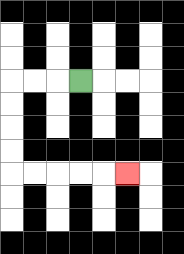{'start': '[3, 3]', 'end': '[5, 7]', 'path_directions': 'L,L,L,D,D,D,D,R,R,R,R,R', 'path_coordinates': '[[3, 3], [2, 3], [1, 3], [0, 3], [0, 4], [0, 5], [0, 6], [0, 7], [1, 7], [2, 7], [3, 7], [4, 7], [5, 7]]'}